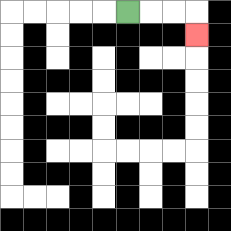{'start': '[5, 0]', 'end': '[8, 1]', 'path_directions': 'R,R,R,D', 'path_coordinates': '[[5, 0], [6, 0], [7, 0], [8, 0], [8, 1]]'}